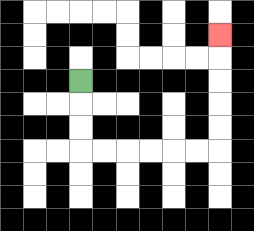{'start': '[3, 3]', 'end': '[9, 1]', 'path_directions': 'D,D,D,R,R,R,R,R,R,U,U,U,U,U', 'path_coordinates': '[[3, 3], [3, 4], [3, 5], [3, 6], [4, 6], [5, 6], [6, 6], [7, 6], [8, 6], [9, 6], [9, 5], [9, 4], [9, 3], [9, 2], [9, 1]]'}